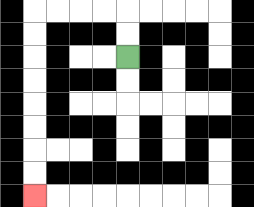{'start': '[5, 2]', 'end': '[1, 8]', 'path_directions': 'U,U,L,L,L,L,D,D,D,D,D,D,D,D', 'path_coordinates': '[[5, 2], [5, 1], [5, 0], [4, 0], [3, 0], [2, 0], [1, 0], [1, 1], [1, 2], [1, 3], [1, 4], [1, 5], [1, 6], [1, 7], [1, 8]]'}